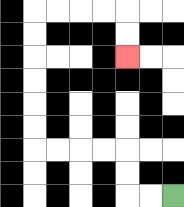{'start': '[7, 8]', 'end': '[5, 2]', 'path_directions': 'L,L,U,U,L,L,L,L,U,U,U,U,U,U,R,R,R,R,D,D', 'path_coordinates': '[[7, 8], [6, 8], [5, 8], [5, 7], [5, 6], [4, 6], [3, 6], [2, 6], [1, 6], [1, 5], [1, 4], [1, 3], [1, 2], [1, 1], [1, 0], [2, 0], [3, 0], [4, 0], [5, 0], [5, 1], [5, 2]]'}